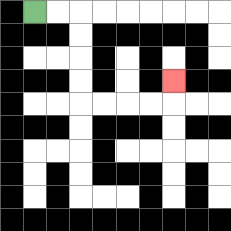{'start': '[1, 0]', 'end': '[7, 3]', 'path_directions': 'R,R,D,D,D,D,R,R,R,R,U', 'path_coordinates': '[[1, 0], [2, 0], [3, 0], [3, 1], [3, 2], [3, 3], [3, 4], [4, 4], [5, 4], [6, 4], [7, 4], [7, 3]]'}